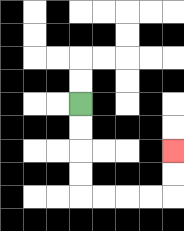{'start': '[3, 4]', 'end': '[7, 6]', 'path_directions': 'D,D,D,D,R,R,R,R,U,U', 'path_coordinates': '[[3, 4], [3, 5], [3, 6], [3, 7], [3, 8], [4, 8], [5, 8], [6, 8], [7, 8], [7, 7], [7, 6]]'}